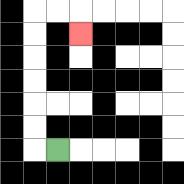{'start': '[2, 6]', 'end': '[3, 1]', 'path_directions': 'L,U,U,U,U,U,U,R,R,D', 'path_coordinates': '[[2, 6], [1, 6], [1, 5], [1, 4], [1, 3], [1, 2], [1, 1], [1, 0], [2, 0], [3, 0], [3, 1]]'}